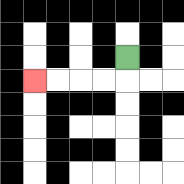{'start': '[5, 2]', 'end': '[1, 3]', 'path_directions': 'D,L,L,L,L', 'path_coordinates': '[[5, 2], [5, 3], [4, 3], [3, 3], [2, 3], [1, 3]]'}